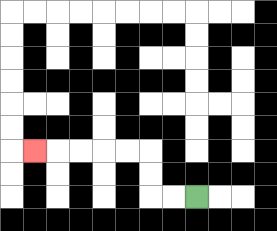{'start': '[8, 8]', 'end': '[1, 6]', 'path_directions': 'L,L,U,U,L,L,L,L,L', 'path_coordinates': '[[8, 8], [7, 8], [6, 8], [6, 7], [6, 6], [5, 6], [4, 6], [3, 6], [2, 6], [1, 6]]'}